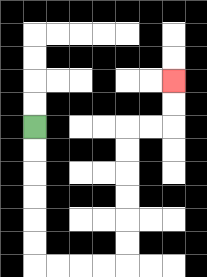{'start': '[1, 5]', 'end': '[7, 3]', 'path_directions': 'D,D,D,D,D,D,R,R,R,R,U,U,U,U,U,U,R,R,U,U', 'path_coordinates': '[[1, 5], [1, 6], [1, 7], [1, 8], [1, 9], [1, 10], [1, 11], [2, 11], [3, 11], [4, 11], [5, 11], [5, 10], [5, 9], [5, 8], [5, 7], [5, 6], [5, 5], [6, 5], [7, 5], [7, 4], [7, 3]]'}